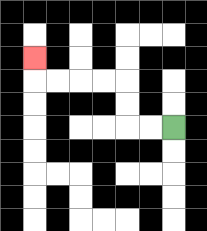{'start': '[7, 5]', 'end': '[1, 2]', 'path_directions': 'L,L,U,U,L,L,L,L,U', 'path_coordinates': '[[7, 5], [6, 5], [5, 5], [5, 4], [5, 3], [4, 3], [3, 3], [2, 3], [1, 3], [1, 2]]'}